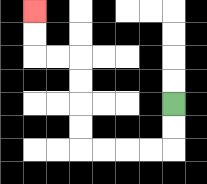{'start': '[7, 4]', 'end': '[1, 0]', 'path_directions': 'D,D,L,L,L,L,U,U,U,U,L,L,U,U', 'path_coordinates': '[[7, 4], [7, 5], [7, 6], [6, 6], [5, 6], [4, 6], [3, 6], [3, 5], [3, 4], [3, 3], [3, 2], [2, 2], [1, 2], [1, 1], [1, 0]]'}